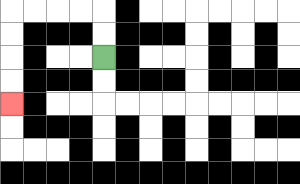{'start': '[4, 2]', 'end': '[0, 4]', 'path_directions': 'U,U,L,L,L,L,D,D,D,D', 'path_coordinates': '[[4, 2], [4, 1], [4, 0], [3, 0], [2, 0], [1, 0], [0, 0], [0, 1], [0, 2], [0, 3], [0, 4]]'}